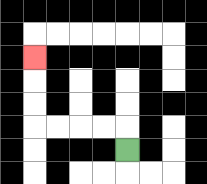{'start': '[5, 6]', 'end': '[1, 2]', 'path_directions': 'U,L,L,L,L,U,U,U', 'path_coordinates': '[[5, 6], [5, 5], [4, 5], [3, 5], [2, 5], [1, 5], [1, 4], [1, 3], [1, 2]]'}